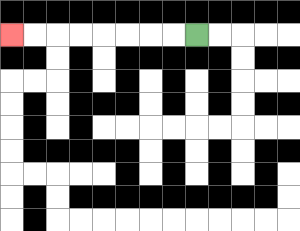{'start': '[8, 1]', 'end': '[0, 1]', 'path_directions': 'L,L,L,L,L,L,L,L', 'path_coordinates': '[[8, 1], [7, 1], [6, 1], [5, 1], [4, 1], [3, 1], [2, 1], [1, 1], [0, 1]]'}